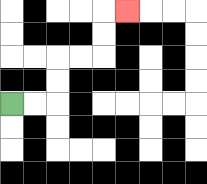{'start': '[0, 4]', 'end': '[5, 0]', 'path_directions': 'R,R,U,U,R,R,U,U,R', 'path_coordinates': '[[0, 4], [1, 4], [2, 4], [2, 3], [2, 2], [3, 2], [4, 2], [4, 1], [4, 0], [5, 0]]'}